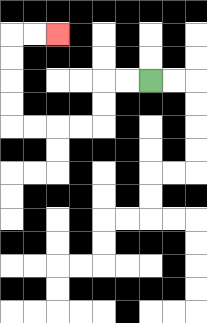{'start': '[6, 3]', 'end': '[2, 1]', 'path_directions': 'L,L,D,D,L,L,L,L,U,U,U,U,R,R', 'path_coordinates': '[[6, 3], [5, 3], [4, 3], [4, 4], [4, 5], [3, 5], [2, 5], [1, 5], [0, 5], [0, 4], [0, 3], [0, 2], [0, 1], [1, 1], [2, 1]]'}